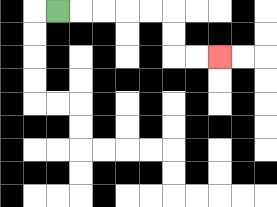{'start': '[2, 0]', 'end': '[9, 2]', 'path_directions': 'R,R,R,R,R,D,D,R,R', 'path_coordinates': '[[2, 0], [3, 0], [4, 0], [5, 0], [6, 0], [7, 0], [7, 1], [7, 2], [8, 2], [9, 2]]'}